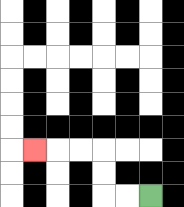{'start': '[6, 8]', 'end': '[1, 6]', 'path_directions': 'L,L,U,U,L,L,L', 'path_coordinates': '[[6, 8], [5, 8], [4, 8], [4, 7], [4, 6], [3, 6], [2, 6], [1, 6]]'}